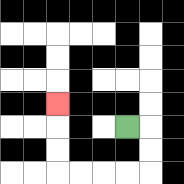{'start': '[5, 5]', 'end': '[2, 4]', 'path_directions': 'R,D,D,L,L,L,L,U,U,U', 'path_coordinates': '[[5, 5], [6, 5], [6, 6], [6, 7], [5, 7], [4, 7], [3, 7], [2, 7], [2, 6], [2, 5], [2, 4]]'}